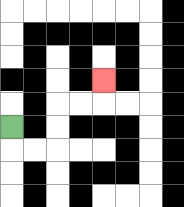{'start': '[0, 5]', 'end': '[4, 3]', 'path_directions': 'D,R,R,U,U,R,R,U', 'path_coordinates': '[[0, 5], [0, 6], [1, 6], [2, 6], [2, 5], [2, 4], [3, 4], [4, 4], [4, 3]]'}